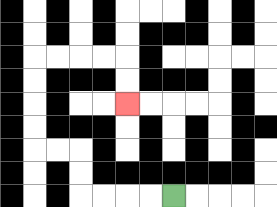{'start': '[7, 8]', 'end': '[5, 4]', 'path_directions': 'L,L,L,L,U,U,L,L,U,U,U,U,R,R,R,R,D,D', 'path_coordinates': '[[7, 8], [6, 8], [5, 8], [4, 8], [3, 8], [3, 7], [3, 6], [2, 6], [1, 6], [1, 5], [1, 4], [1, 3], [1, 2], [2, 2], [3, 2], [4, 2], [5, 2], [5, 3], [5, 4]]'}